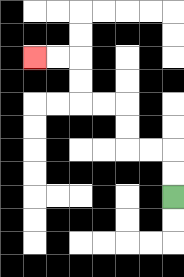{'start': '[7, 8]', 'end': '[1, 2]', 'path_directions': 'U,U,L,L,U,U,L,L,U,U,L,L', 'path_coordinates': '[[7, 8], [7, 7], [7, 6], [6, 6], [5, 6], [5, 5], [5, 4], [4, 4], [3, 4], [3, 3], [3, 2], [2, 2], [1, 2]]'}